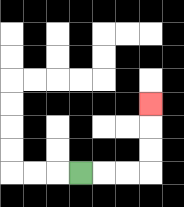{'start': '[3, 7]', 'end': '[6, 4]', 'path_directions': 'R,R,R,U,U,U', 'path_coordinates': '[[3, 7], [4, 7], [5, 7], [6, 7], [6, 6], [6, 5], [6, 4]]'}